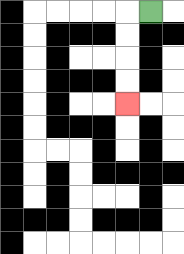{'start': '[6, 0]', 'end': '[5, 4]', 'path_directions': 'L,D,D,D,D', 'path_coordinates': '[[6, 0], [5, 0], [5, 1], [5, 2], [5, 3], [5, 4]]'}